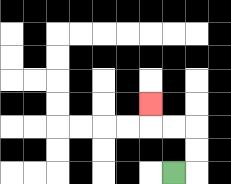{'start': '[7, 7]', 'end': '[6, 4]', 'path_directions': 'R,U,U,L,L,U', 'path_coordinates': '[[7, 7], [8, 7], [8, 6], [8, 5], [7, 5], [6, 5], [6, 4]]'}